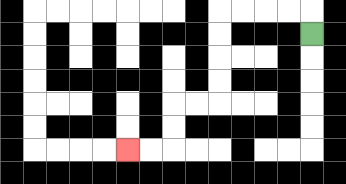{'start': '[13, 1]', 'end': '[5, 6]', 'path_directions': 'U,L,L,L,L,D,D,D,D,L,L,D,D,L,L', 'path_coordinates': '[[13, 1], [13, 0], [12, 0], [11, 0], [10, 0], [9, 0], [9, 1], [9, 2], [9, 3], [9, 4], [8, 4], [7, 4], [7, 5], [7, 6], [6, 6], [5, 6]]'}